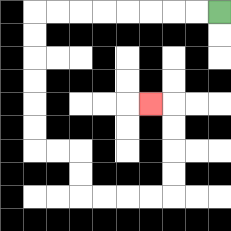{'start': '[9, 0]', 'end': '[6, 4]', 'path_directions': 'L,L,L,L,L,L,L,L,D,D,D,D,D,D,R,R,D,D,R,R,R,R,U,U,U,U,L', 'path_coordinates': '[[9, 0], [8, 0], [7, 0], [6, 0], [5, 0], [4, 0], [3, 0], [2, 0], [1, 0], [1, 1], [1, 2], [1, 3], [1, 4], [1, 5], [1, 6], [2, 6], [3, 6], [3, 7], [3, 8], [4, 8], [5, 8], [6, 8], [7, 8], [7, 7], [7, 6], [7, 5], [7, 4], [6, 4]]'}